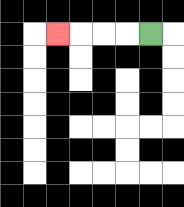{'start': '[6, 1]', 'end': '[2, 1]', 'path_directions': 'L,L,L,L', 'path_coordinates': '[[6, 1], [5, 1], [4, 1], [3, 1], [2, 1]]'}